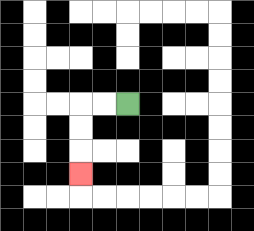{'start': '[5, 4]', 'end': '[3, 7]', 'path_directions': 'L,L,D,D,D', 'path_coordinates': '[[5, 4], [4, 4], [3, 4], [3, 5], [3, 6], [3, 7]]'}